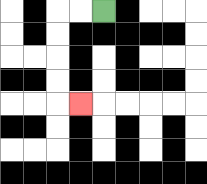{'start': '[4, 0]', 'end': '[3, 4]', 'path_directions': 'L,L,D,D,D,D,R', 'path_coordinates': '[[4, 0], [3, 0], [2, 0], [2, 1], [2, 2], [2, 3], [2, 4], [3, 4]]'}